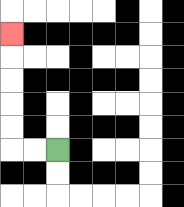{'start': '[2, 6]', 'end': '[0, 1]', 'path_directions': 'L,L,U,U,U,U,U', 'path_coordinates': '[[2, 6], [1, 6], [0, 6], [0, 5], [0, 4], [0, 3], [0, 2], [0, 1]]'}